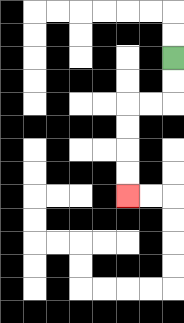{'start': '[7, 2]', 'end': '[5, 8]', 'path_directions': 'D,D,L,L,D,D,D,D', 'path_coordinates': '[[7, 2], [7, 3], [7, 4], [6, 4], [5, 4], [5, 5], [5, 6], [5, 7], [5, 8]]'}